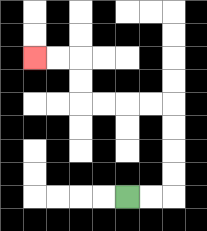{'start': '[5, 8]', 'end': '[1, 2]', 'path_directions': 'R,R,U,U,U,U,L,L,L,L,U,U,L,L', 'path_coordinates': '[[5, 8], [6, 8], [7, 8], [7, 7], [7, 6], [7, 5], [7, 4], [6, 4], [5, 4], [4, 4], [3, 4], [3, 3], [3, 2], [2, 2], [1, 2]]'}